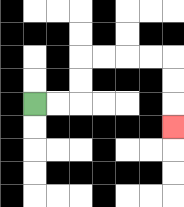{'start': '[1, 4]', 'end': '[7, 5]', 'path_directions': 'R,R,U,U,R,R,R,R,D,D,D', 'path_coordinates': '[[1, 4], [2, 4], [3, 4], [3, 3], [3, 2], [4, 2], [5, 2], [6, 2], [7, 2], [7, 3], [7, 4], [7, 5]]'}